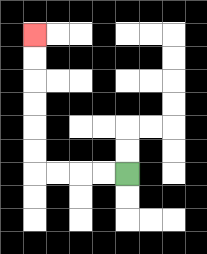{'start': '[5, 7]', 'end': '[1, 1]', 'path_directions': 'L,L,L,L,U,U,U,U,U,U', 'path_coordinates': '[[5, 7], [4, 7], [3, 7], [2, 7], [1, 7], [1, 6], [1, 5], [1, 4], [1, 3], [1, 2], [1, 1]]'}